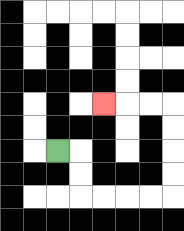{'start': '[2, 6]', 'end': '[4, 4]', 'path_directions': 'R,D,D,R,R,R,R,U,U,U,U,L,L,L', 'path_coordinates': '[[2, 6], [3, 6], [3, 7], [3, 8], [4, 8], [5, 8], [6, 8], [7, 8], [7, 7], [7, 6], [7, 5], [7, 4], [6, 4], [5, 4], [4, 4]]'}